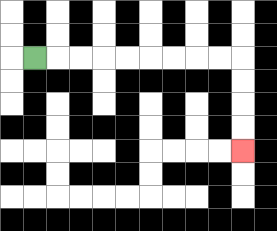{'start': '[1, 2]', 'end': '[10, 6]', 'path_directions': 'R,R,R,R,R,R,R,R,R,D,D,D,D', 'path_coordinates': '[[1, 2], [2, 2], [3, 2], [4, 2], [5, 2], [6, 2], [7, 2], [8, 2], [9, 2], [10, 2], [10, 3], [10, 4], [10, 5], [10, 6]]'}